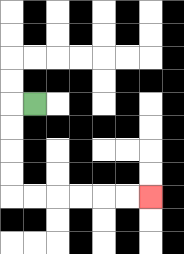{'start': '[1, 4]', 'end': '[6, 8]', 'path_directions': 'L,D,D,D,D,R,R,R,R,R,R', 'path_coordinates': '[[1, 4], [0, 4], [0, 5], [0, 6], [0, 7], [0, 8], [1, 8], [2, 8], [3, 8], [4, 8], [5, 8], [6, 8]]'}